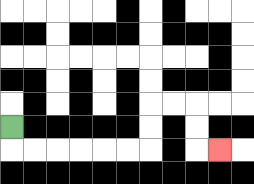{'start': '[0, 5]', 'end': '[9, 6]', 'path_directions': 'D,R,R,R,R,R,R,U,U,R,R,D,D,R', 'path_coordinates': '[[0, 5], [0, 6], [1, 6], [2, 6], [3, 6], [4, 6], [5, 6], [6, 6], [6, 5], [6, 4], [7, 4], [8, 4], [8, 5], [8, 6], [9, 6]]'}